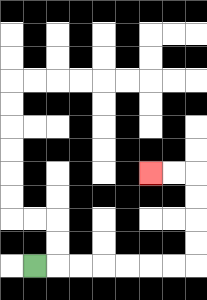{'start': '[1, 11]', 'end': '[6, 7]', 'path_directions': 'R,R,R,R,R,R,R,U,U,U,U,L,L', 'path_coordinates': '[[1, 11], [2, 11], [3, 11], [4, 11], [5, 11], [6, 11], [7, 11], [8, 11], [8, 10], [8, 9], [8, 8], [8, 7], [7, 7], [6, 7]]'}